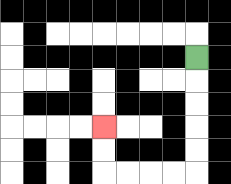{'start': '[8, 2]', 'end': '[4, 5]', 'path_directions': 'D,D,D,D,D,L,L,L,L,U,U', 'path_coordinates': '[[8, 2], [8, 3], [8, 4], [8, 5], [8, 6], [8, 7], [7, 7], [6, 7], [5, 7], [4, 7], [4, 6], [4, 5]]'}